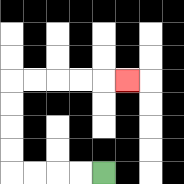{'start': '[4, 7]', 'end': '[5, 3]', 'path_directions': 'L,L,L,L,U,U,U,U,R,R,R,R,R', 'path_coordinates': '[[4, 7], [3, 7], [2, 7], [1, 7], [0, 7], [0, 6], [0, 5], [0, 4], [0, 3], [1, 3], [2, 3], [3, 3], [4, 3], [5, 3]]'}